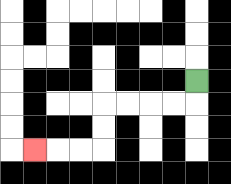{'start': '[8, 3]', 'end': '[1, 6]', 'path_directions': 'D,L,L,L,L,D,D,L,L,L', 'path_coordinates': '[[8, 3], [8, 4], [7, 4], [6, 4], [5, 4], [4, 4], [4, 5], [4, 6], [3, 6], [2, 6], [1, 6]]'}